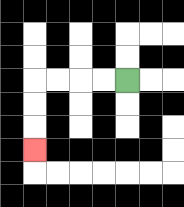{'start': '[5, 3]', 'end': '[1, 6]', 'path_directions': 'L,L,L,L,D,D,D', 'path_coordinates': '[[5, 3], [4, 3], [3, 3], [2, 3], [1, 3], [1, 4], [1, 5], [1, 6]]'}